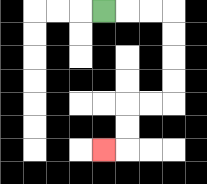{'start': '[4, 0]', 'end': '[4, 6]', 'path_directions': 'R,R,R,D,D,D,D,L,L,D,D,L', 'path_coordinates': '[[4, 0], [5, 0], [6, 0], [7, 0], [7, 1], [7, 2], [7, 3], [7, 4], [6, 4], [5, 4], [5, 5], [5, 6], [4, 6]]'}